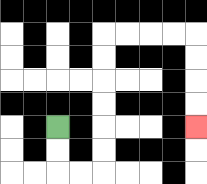{'start': '[2, 5]', 'end': '[8, 5]', 'path_directions': 'D,D,R,R,U,U,U,U,U,U,R,R,R,R,D,D,D,D', 'path_coordinates': '[[2, 5], [2, 6], [2, 7], [3, 7], [4, 7], [4, 6], [4, 5], [4, 4], [4, 3], [4, 2], [4, 1], [5, 1], [6, 1], [7, 1], [8, 1], [8, 2], [8, 3], [8, 4], [8, 5]]'}